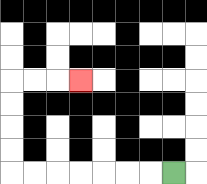{'start': '[7, 7]', 'end': '[3, 3]', 'path_directions': 'L,L,L,L,L,L,L,U,U,U,U,R,R,R', 'path_coordinates': '[[7, 7], [6, 7], [5, 7], [4, 7], [3, 7], [2, 7], [1, 7], [0, 7], [0, 6], [0, 5], [0, 4], [0, 3], [1, 3], [2, 3], [3, 3]]'}